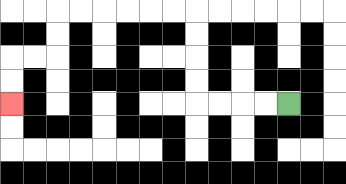{'start': '[12, 4]', 'end': '[0, 4]', 'path_directions': 'L,L,L,L,U,U,U,U,L,L,L,L,L,L,D,D,L,L,D,D', 'path_coordinates': '[[12, 4], [11, 4], [10, 4], [9, 4], [8, 4], [8, 3], [8, 2], [8, 1], [8, 0], [7, 0], [6, 0], [5, 0], [4, 0], [3, 0], [2, 0], [2, 1], [2, 2], [1, 2], [0, 2], [0, 3], [0, 4]]'}